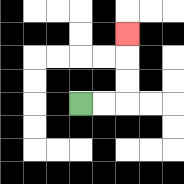{'start': '[3, 4]', 'end': '[5, 1]', 'path_directions': 'R,R,U,U,U', 'path_coordinates': '[[3, 4], [4, 4], [5, 4], [5, 3], [5, 2], [5, 1]]'}